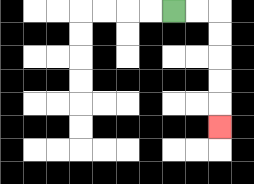{'start': '[7, 0]', 'end': '[9, 5]', 'path_directions': 'R,R,D,D,D,D,D', 'path_coordinates': '[[7, 0], [8, 0], [9, 0], [9, 1], [9, 2], [9, 3], [9, 4], [9, 5]]'}